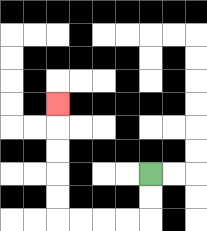{'start': '[6, 7]', 'end': '[2, 4]', 'path_directions': 'D,D,L,L,L,L,U,U,U,U,U', 'path_coordinates': '[[6, 7], [6, 8], [6, 9], [5, 9], [4, 9], [3, 9], [2, 9], [2, 8], [2, 7], [2, 6], [2, 5], [2, 4]]'}